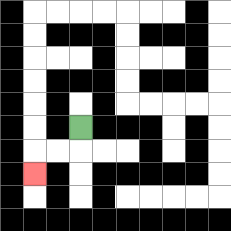{'start': '[3, 5]', 'end': '[1, 7]', 'path_directions': 'D,L,L,D', 'path_coordinates': '[[3, 5], [3, 6], [2, 6], [1, 6], [1, 7]]'}